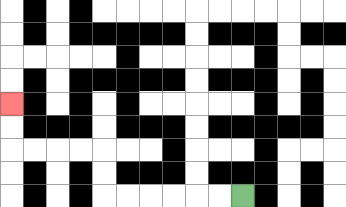{'start': '[10, 8]', 'end': '[0, 4]', 'path_directions': 'L,L,L,L,L,L,U,U,L,L,L,L,U,U', 'path_coordinates': '[[10, 8], [9, 8], [8, 8], [7, 8], [6, 8], [5, 8], [4, 8], [4, 7], [4, 6], [3, 6], [2, 6], [1, 6], [0, 6], [0, 5], [0, 4]]'}